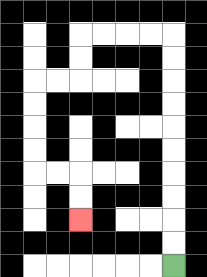{'start': '[7, 11]', 'end': '[3, 9]', 'path_directions': 'U,U,U,U,U,U,U,U,U,U,L,L,L,L,D,D,L,L,D,D,D,D,R,R,D,D', 'path_coordinates': '[[7, 11], [7, 10], [7, 9], [7, 8], [7, 7], [7, 6], [7, 5], [7, 4], [7, 3], [7, 2], [7, 1], [6, 1], [5, 1], [4, 1], [3, 1], [3, 2], [3, 3], [2, 3], [1, 3], [1, 4], [1, 5], [1, 6], [1, 7], [2, 7], [3, 7], [3, 8], [3, 9]]'}